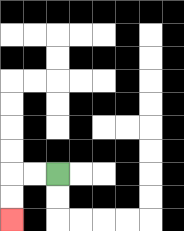{'start': '[2, 7]', 'end': '[0, 9]', 'path_directions': 'L,L,D,D', 'path_coordinates': '[[2, 7], [1, 7], [0, 7], [0, 8], [0, 9]]'}